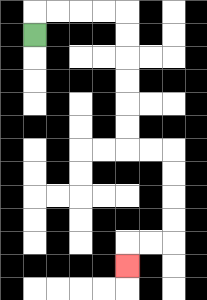{'start': '[1, 1]', 'end': '[5, 11]', 'path_directions': 'U,R,R,R,R,D,D,D,D,D,D,R,R,D,D,D,D,L,L,D', 'path_coordinates': '[[1, 1], [1, 0], [2, 0], [3, 0], [4, 0], [5, 0], [5, 1], [5, 2], [5, 3], [5, 4], [5, 5], [5, 6], [6, 6], [7, 6], [7, 7], [7, 8], [7, 9], [7, 10], [6, 10], [5, 10], [5, 11]]'}